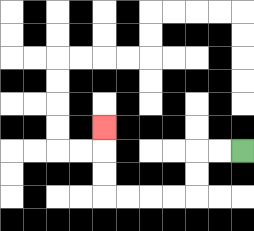{'start': '[10, 6]', 'end': '[4, 5]', 'path_directions': 'L,L,D,D,L,L,L,L,U,U,U', 'path_coordinates': '[[10, 6], [9, 6], [8, 6], [8, 7], [8, 8], [7, 8], [6, 8], [5, 8], [4, 8], [4, 7], [4, 6], [4, 5]]'}